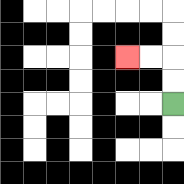{'start': '[7, 4]', 'end': '[5, 2]', 'path_directions': 'U,U,L,L', 'path_coordinates': '[[7, 4], [7, 3], [7, 2], [6, 2], [5, 2]]'}